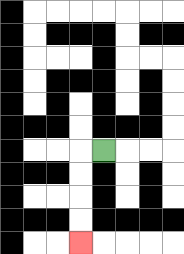{'start': '[4, 6]', 'end': '[3, 10]', 'path_directions': 'L,D,D,D,D', 'path_coordinates': '[[4, 6], [3, 6], [3, 7], [3, 8], [3, 9], [3, 10]]'}